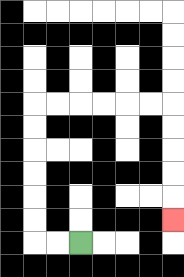{'start': '[3, 10]', 'end': '[7, 9]', 'path_directions': 'L,L,U,U,U,U,U,U,R,R,R,R,R,R,D,D,D,D,D', 'path_coordinates': '[[3, 10], [2, 10], [1, 10], [1, 9], [1, 8], [1, 7], [1, 6], [1, 5], [1, 4], [2, 4], [3, 4], [4, 4], [5, 4], [6, 4], [7, 4], [7, 5], [7, 6], [7, 7], [7, 8], [7, 9]]'}